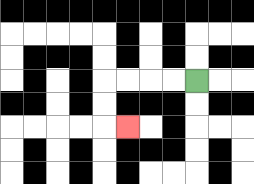{'start': '[8, 3]', 'end': '[5, 5]', 'path_directions': 'L,L,L,L,D,D,R', 'path_coordinates': '[[8, 3], [7, 3], [6, 3], [5, 3], [4, 3], [4, 4], [4, 5], [5, 5]]'}